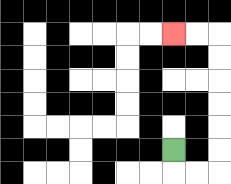{'start': '[7, 6]', 'end': '[7, 1]', 'path_directions': 'D,R,R,U,U,U,U,U,U,L,L', 'path_coordinates': '[[7, 6], [7, 7], [8, 7], [9, 7], [9, 6], [9, 5], [9, 4], [9, 3], [9, 2], [9, 1], [8, 1], [7, 1]]'}